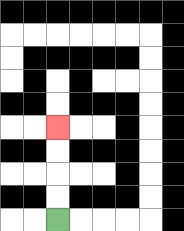{'start': '[2, 9]', 'end': '[2, 5]', 'path_directions': 'U,U,U,U', 'path_coordinates': '[[2, 9], [2, 8], [2, 7], [2, 6], [2, 5]]'}